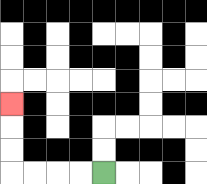{'start': '[4, 7]', 'end': '[0, 4]', 'path_directions': 'L,L,L,L,U,U,U', 'path_coordinates': '[[4, 7], [3, 7], [2, 7], [1, 7], [0, 7], [0, 6], [0, 5], [0, 4]]'}